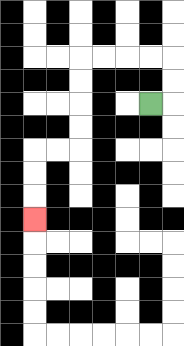{'start': '[6, 4]', 'end': '[1, 9]', 'path_directions': 'R,U,U,L,L,L,L,D,D,D,D,L,L,D,D,D', 'path_coordinates': '[[6, 4], [7, 4], [7, 3], [7, 2], [6, 2], [5, 2], [4, 2], [3, 2], [3, 3], [3, 4], [3, 5], [3, 6], [2, 6], [1, 6], [1, 7], [1, 8], [1, 9]]'}